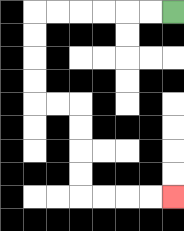{'start': '[7, 0]', 'end': '[7, 8]', 'path_directions': 'L,L,L,L,L,L,D,D,D,D,R,R,D,D,D,D,R,R,R,R', 'path_coordinates': '[[7, 0], [6, 0], [5, 0], [4, 0], [3, 0], [2, 0], [1, 0], [1, 1], [1, 2], [1, 3], [1, 4], [2, 4], [3, 4], [3, 5], [3, 6], [3, 7], [3, 8], [4, 8], [5, 8], [6, 8], [7, 8]]'}